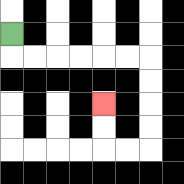{'start': '[0, 1]', 'end': '[4, 4]', 'path_directions': 'D,R,R,R,R,R,R,D,D,D,D,L,L,U,U', 'path_coordinates': '[[0, 1], [0, 2], [1, 2], [2, 2], [3, 2], [4, 2], [5, 2], [6, 2], [6, 3], [6, 4], [6, 5], [6, 6], [5, 6], [4, 6], [4, 5], [4, 4]]'}